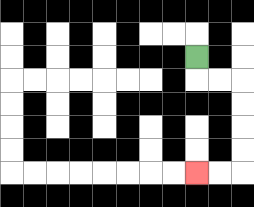{'start': '[8, 2]', 'end': '[8, 7]', 'path_directions': 'D,R,R,D,D,D,D,L,L', 'path_coordinates': '[[8, 2], [8, 3], [9, 3], [10, 3], [10, 4], [10, 5], [10, 6], [10, 7], [9, 7], [8, 7]]'}